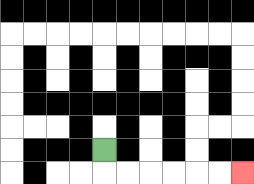{'start': '[4, 6]', 'end': '[10, 7]', 'path_directions': 'D,R,R,R,R,R,R', 'path_coordinates': '[[4, 6], [4, 7], [5, 7], [6, 7], [7, 7], [8, 7], [9, 7], [10, 7]]'}